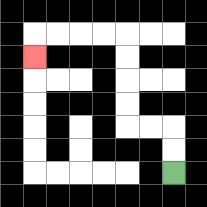{'start': '[7, 7]', 'end': '[1, 2]', 'path_directions': 'U,U,L,L,U,U,U,U,L,L,L,L,D', 'path_coordinates': '[[7, 7], [7, 6], [7, 5], [6, 5], [5, 5], [5, 4], [5, 3], [5, 2], [5, 1], [4, 1], [3, 1], [2, 1], [1, 1], [1, 2]]'}